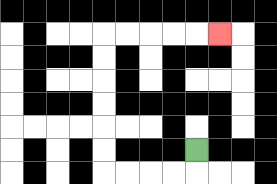{'start': '[8, 6]', 'end': '[9, 1]', 'path_directions': 'D,L,L,L,L,U,U,U,U,U,U,R,R,R,R,R', 'path_coordinates': '[[8, 6], [8, 7], [7, 7], [6, 7], [5, 7], [4, 7], [4, 6], [4, 5], [4, 4], [4, 3], [4, 2], [4, 1], [5, 1], [6, 1], [7, 1], [8, 1], [9, 1]]'}